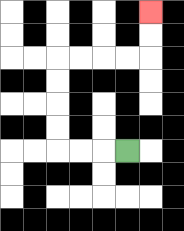{'start': '[5, 6]', 'end': '[6, 0]', 'path_directions': 'L,L,L,U,U,U,U,R,R,R,R,U,U', 'path_coordinates': '[[5, 6], [4, 6], [3, 6], [2, 6], [2, 5], [2, 4], [2, 3], [2, 2], [3, 2], [4, 2], [5, 2], [6, 2], [6, 1], [6, 0]]'}